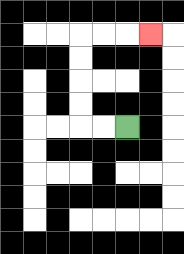{'start': '[5, 5]', 'end': '[6, 1]', 'path_directions': 'L,L,U,U,U,U,R,R,R', 'path_coordinates': '[[5, 5], [4, 5], [3, 5], [3, 4], [3, 3], [3, 2], [3, 1], [4, 1], [5, 1], [6, 1]]'}